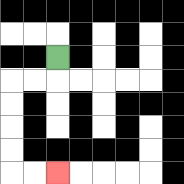{'start': '[2, 2]', 'end': '[2, 7]', 'path_directions': 'D,L,L,D,D,D,D,R,R', 'path_coordinates': '[[2, 2], [2, 3], [1, 3], [0, 3], [0, 4], [0, 5], [0, 6], [0, 7], [1, 7], [2, 7]]'}